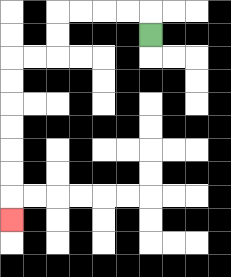{'start': '[6, 1]', 'end': '[0, 9]', 'path_directions': 'U,L,L,L,L,D,D,L,L,D,D,D,D,D,D,D', 'path_coordinates': '[[6, 1], [6, 0], [5, 0], [4, 0], [3, 0], [2, 0], [2, 1], [2, 2], [1, 2], [0, 2], [0, 3], [0, 4], [0, 5], [0, 6], [0, 7], [0, 8], [0, 9]]'}